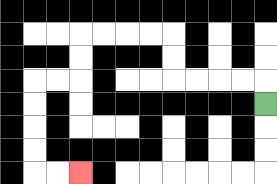{'start': '[11, 4]', 'end': '[3, 7]', 'path_directions': 'U,L,L,L,L,U,U,L,L,L,L,D,D,L,L,D,D,D,D,R,R', 'path_coordinates': '[[11, 4], [11, 3], [10, 3], [9, 3], [8, 3], [7, 3], [7, 2], [7, 1], [6, 1], [5, 1], [4, 1], [3, 1], [3, 2], [3, 3], [2, 3], [1, 3], [1, 4], [1, 5], [1, 6], [1, 7], [2, 7], [3, 7]]'}